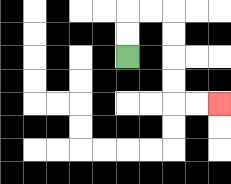{'start': '[5, 2]', 'end': '[9, 4]', 'path_directions': 'U,U,R,R,D,D,D,D,R,R', 'path_coordinates': '[[5, 2], [5, 1], [5, 0], [6, 0], [7, 0], [7, 1], [7, 2], [7, 3], [7, 4], [8, 4], [9, 4]]'}